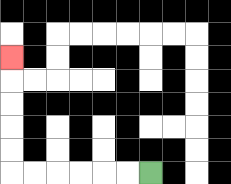{'start': '[6, 7]', 'end': '[0, 2]', 'path_directions': 'L,L,L,L,L,L,U,U,U,U,U', 'path_coordinates': '[[6, 7], [5, 7], [4, 7], [3, 7], [2, 7], [1, 7], [0, 7], [0, 6], [0, 5], [0, 4], [0, 3], [0, 2]]'}